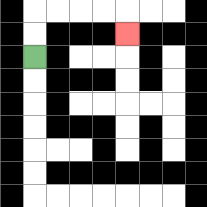{'start': '[1, 2]', 'end': '[5, 1]', 'path_directions': 'U,U,R,R,R,R,D', 'path_coordinates': '[[1, 2], [1, 1], [1, 0], [2, 0], [3, 0], [4, 0], [5, 0], [5, 1]]'}